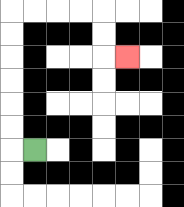{'start': '[1, 6]', 'end': '[5, 2]', 'path_directions': 'L,U,U,U,U,U,U,R,R,R,R,D,D,R', 'path_coordinates': '[[1, 6], [0, 6], [0, 5], [0, 4], [0, 3], [0, 2], [0, 1], [0, 0], [1, 0], [2, 0], [3, 0], [4, 0], [4, 1], [4, 2], [5, 2]]'}